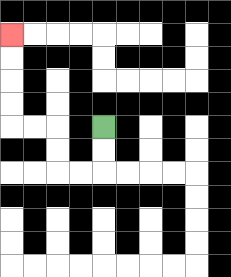{'start': '[4, 5]', 'end': '[0, 1]', 'path_directions': 'D,D,L,L,U,U,L,L,U,U,U,U', 'path_coordinates': '[[4, 5], [4, 6], [4, 7], [3, 7], [2, 7], [2, 6], [2, 5], [1, 5], [0, 5], [0, 4], [0, 3], [0, 2], [0, 1]]'}